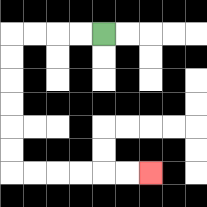{'start': '[4, 1]', 'end': '[6, 7]', 'path_directions': 'L,L,L,L,D,D,D,D,D,D,R,R,R,R,R,R', 'path_coordinates': '[[4, 1], [3, 1], [2, 1], [1, 1], [0, 1], [0, 2], [0, 3], [0, 4], [0, 5], [0, 6], [0, 7], [1, 7], [2, 7], [3, 7], [4, 7], [5, 7], [6, 7]]'}